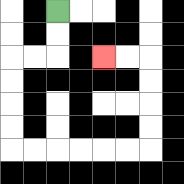{'start': '[2, 0]', 'end': '[4, 2]', 'path_directions': 'D,D,L,L,D,D,D,D,R,R,R,R,R,R,U,U,U,U,L,L', 'path_coordinates': '[[2, 0], [2, 1], [2, 2], [1, 2], [0, 2], [0, 3], [0, 4], [0, 5], [0, 6], [1, 6], [2, 6], [3, 6], [4, 6], [5, 6], [6, 6], [6, 5], [6, 4], [6, 3], [6, 2], [5, 2], [4, 2]]'}